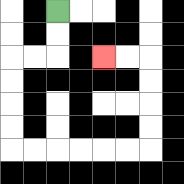{'start': '[2, 0]', 'end': '[4, 2]', 'path_directions': 'D,D,L,L,D,D,D,D,R,R,R,R,R,R,U,U,U,U,L,L', 'path_coordinates': '[[2, 0], [2, 1], [2, 2], [1, 2], [0, 2], [0, 3], [0, 4], [0, 5], [0, 6], [1, 6], [2, 6], [3, 6], [4, 6], [5, 6], [6, 6], [6, 5], [6, 4], [6, 3], [6, 2], [5, 2], [4, 2]]'}